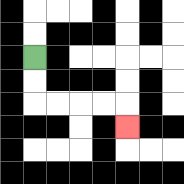{'start': '[1, 2]', 'end': '[5, 5]', 'path_directions': 'D,D,R,R,R,R,D', 'path_coordinates': '[[1, 2], [1, 3], [1, 4], [2, 4], [3, 4], [4, 4], [5, 4], [5, 5]]'}